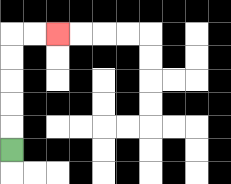{'start': '[0, 6]', 'end': '[2, 1]', 'path_directions': 'U,U,U,U,U,R,R', 'path_coordinates': '[[0, 6], [0, 5], [0, 4], [0, 3], [0, 2], [0, 1], [1, 1], [2, 1]]'}